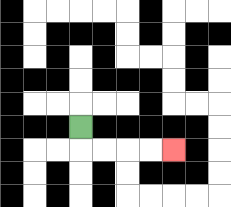{'start': '[3, 5]', 'end': '[7, 6]', 'path_directions': 'D,R,R,R,R', 'path_coordinates': '[[3, 5], [3, 6], [4, 6], [5, 6], [6, 6], [7, 6]]'}